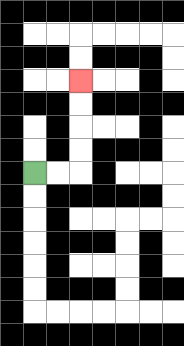{'start': '[1, 7]', 'end': '[3, 3]', 'path_directions': 'R,R,U,U,U,U', 'path_coordinates': '[[1, 7], [2, 7], [3, 7], [3, 6], [3, 5], [3, 4], [3, 3]]'}